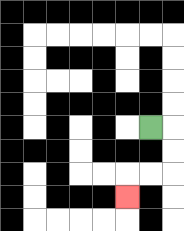{'start': '[6, 5]', 'end': '[5, 8]', 'path_directions': 'R,D,D,L,L,D', 'path_coordinates': '[[6, 5], [7, 5], [7, 6], [7, 7], [6, 7], [5, 7], [5, 8]]'}